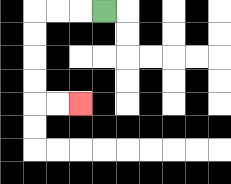{'start': '[4, 0]', 'end': '[3, 4]', 'path_directions': 'L,L,L,D,D,D,D,R,R', 'path_coordinates': '[[4, 0], [3, 0], [2, 0], [1, 0], [1, 1], [1, 2], [1, 3], [1, 4], [2, 4], [3, 4]]'}